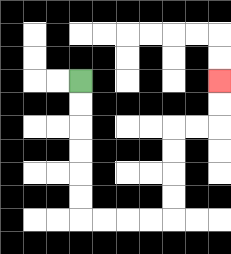{'start': '[3, 3]', 'end': '[9, 3]', 'path_directions': 'D,D,D,D,D,D,R,R,R,R,U,U,U,U,R,R,U,U', 'path_coordinates': '[[3, 3], [3, 4], [3, 5], [3, 6], [3, 7], [3, 8], [3, 9], [4, 9], [5, 9], [6, 9], [7, 9], [7, 8], [7, 7], [7, 6], [7, 5], [8, 5], [9, 5], [9, 4], [9, 3]]'}